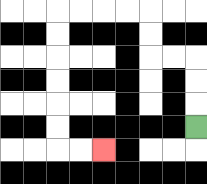{'start': '[8, 5]', 'end': '[4, 6]', 'path_directions': 'U,U,U,L,L,U,U,L,L,L,L,D,D,D,D,D,D,R,R', 'path_coordinates': '[[8, 5], [8, 4], [8, 3], [8, 2], [7, 2], [6, 2], [6, 1], [6, 0], [5, 0], [4, 0], [3, 0], [2, 0], [2, 1], [2, 2], [2, 3], [2, 4], [2, 5], [2, 6], [3, 6], [4, 6]]'}